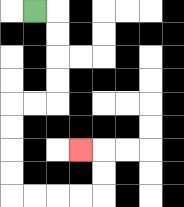{'start': '[1, 0]', 'end': '[3, 6]', 'path_directions': 'R,D,D,D,D,L,L,D,D,D,D,R,R,R,R,U,U,L', 'path_coordinates': '[[1, 0], [2, 0], [2, 1], [2, 2], [2, 3], [2, 4], [1, 4], [0, 4], [0, 5], [0, 6], [0, 7], [0, 8], [1, 8], [2, 8], [3, 8], [4, 8], [4, 7], [4, 6], [3, 6]]'}